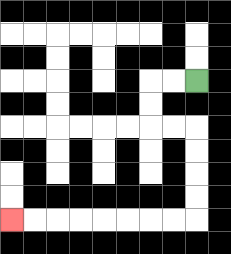{'start': '[8, 3]', 'end': '[0, 9]', 'path_directions': 'L,L,D,D,R,R,D,D,D,D,L,L,L,L,L,L,L,L', 'path_coordinates': '[[8, 3], [7, 3], [6, 3], [6, 4], [6, 5], [7, 5], [8, 5], [8, 6], [8, 7], [8, 8], [8, 9], [7, 9], [6, 9], [5, 9], [4, 9], [3, 9], [2, 9], [1, 9], [0, 9]]'}